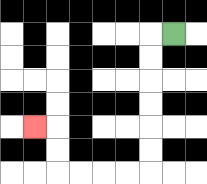{'start': '[7, 1]', 'end': '[1, 5]', 'path_directions': 'L,D,D,D,D,D,D,L,L,L,L,U,U,L', 'path_coordinates': '[[7, 1], [6, 1], [6, 2], [6, 3], [6, 4], [6, 5], [6, 6], [6, 7], [5, 7], [4, 7], [3, 7], [2, 7], [2, 6], [2, 5], [1, 5]]'}